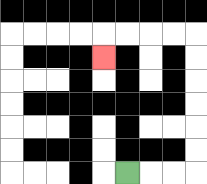{'start': '[5, 7]', 'end': '[4, 2]', 'path_directions': 'R,R,R,U,U,U,U,U,U,L,L,L,L,D', 'path_coordinates': '[[5, 7], [6, 7], [7, 7], [8, 7], [8, 6], [8, 5], [8, 4], [8, 3], [8, 2], [8, 1], [7, 1], [6, 1], [5, 1], [4, 1], [4, 2]]'}